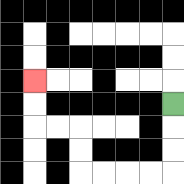{'start': '[7, 4]', 'end': '[1, 3]', 'path_directions': 'D,D,D,L,L,L,L,U,U,L,L,U,U', 'path_coordinates': '[[7, 4], [7, 5], [7, 6], [7, 7], [6, 7], [5, 7], [4, 7], [3, 7], [3, 6], [3, 5], [2, 5], [1, 5], [1, 4], [1, 3]]'}